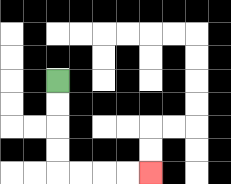{'start': '[2, 3]', 'end': '[6, 7]', 'path_directions': 'D,D,D,D,R,R,R,R', 'path_coordinates': '[[2, 3], [2, 4], [2, 5], [2, 6], [2, 7], [3, 7], [4, 7], [5, 7], [6, 7]]'}